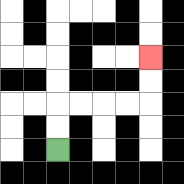{'start': '[2, 6]', 'end': '[6, 2]', 'path_directions': 'U,U,R,R,R,R,U,U', 'path_coordinates': '[[2, 6], [2, 5], [2, 4], [3, 4], [4, 4], [5, 4], [6, 4], [6, 3], [6, 2]]'}